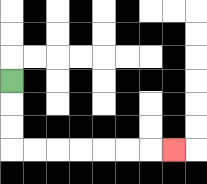{'start': '[0, 3]', 'end': '[7, 6]', 'path_directions': 'D,D,D,R,R,R,R,R,R,R', 'path_coordinates': '[[0, 3], [0, 4], [0, 5], [0, 6], [1, 6], [2, 6], [3, 6], [4, 6], [5, 6], [6, 6], [7, 6]]'}